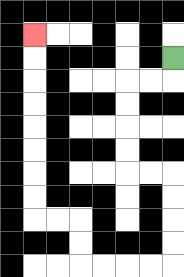{'start': '[7, 2]', 'end': '[1, 1]', 'path_directions': 'D,L,L,D,D,D,D,R,R,D,D,D,D,L,L,L,L,U,U,L,L,U,U,U,U,U,U,U,U', 'path_coordinates': '[[7, 2], [7, 3], [6, 3], [5, 3], [5, 4], [5, 5], [5, 6], [5, 7], [6, 7], [7, 7], [7, 8], [7, 9], [7, 10], [7, 11], [6, 11], [5, 11], [4, 11], [3, 11], [3, 10], [3, 9], [2, 9], [1, 9], [1, 8], [1, 7], [1, 6], [1, 5], [1, 4], [1, 3], [1, 2], [1, 1]]'}